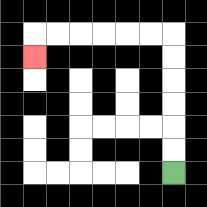{'start': '[7, 7]', 'end': '[1, 2]', 'path_directions': 'U,U,U,U,U,U,L,L,L,L,L,L,D', 'path_coordinates': '[[7, 7], [7, 6], [7, 5], [7, 4], [7, 3], [7, 2], [7, 1], [6, 1], [5, 1], [4, 1], [3, 1], [2, 1], [1, 1], [1, 2]]'}